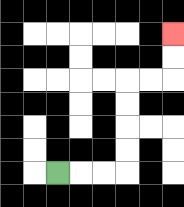{'start': '[2, 7]', 'end': '[7, 1]', 'path_directions': 'R,R,R,U,U,U,U,R,R,U,U', 'path_coordinates': '[[2, 7], [3, 7], [4, 7], [5, 7], [5, 6], [5, 5], [5, 4], [5, 3], [6, 3], [7, 3], [7, 2], [7, 1]]'}